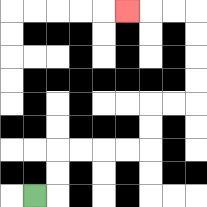{'start': '[1, 8]', 'end': '[5, 0]', 'path_directions': 'R,U,U,R,R,R,R,U,U,R,R,U,U,U,U,L,L,L', 'path_coordinates': '[[1, 8], [2, 8], [2, 7], [2, 6], [3, 6], [4, 6], [5, 6], [6, 6], [6, 5], [6, 4], [7, 4], [8, 4], [8, 3], [8, 2], [8, 1], [8, 0], [7, 0], [6, 0], [5, 0]]'}